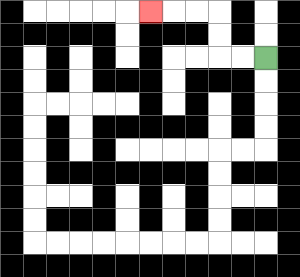{'start': '[11, 2]', 'end': '[6, 0]', 'path_directions': 'L,L,U,U,L,L,L', 'path_coordinates': '[[11, 2], [10, 2], [9, 2], [9, 1], [9, 0], [8, 0], [7, 0], [6, 0]]'}